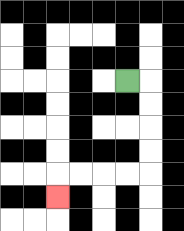{'start': '[5, 3]', 'end': '[2, 8]', 'path_directions': 'R,D,D,D,D,L,L,L,L,D', 'path_coordinates': '[[5, 3], [6, 3], [6, 4], [6, 5], [6, 6], [6, 7], [5, 7], [4, 7], [3, 7], [2, 7], [2, 8]]'}